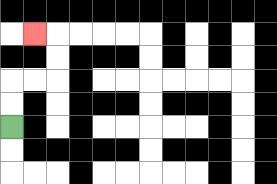{'start': '[0, 5]', 'end': '[1, 1]', 'path_directions': 'U,U,R,R,U,U,L', 'path_coordinates': '[[0, 5], [0, 4], [0, 3], [1, 3], [2, 3], [2, 2], [2, 1], [1, 1]]'}